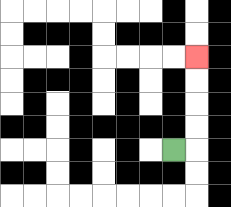{'start': '[7, 6]', 'end': '[8, 2]', 'path_directions': 'R,U,U,U,U', 'path_coordinates': '[[7, 6], [8, 6], [8, 5], [8, 4], [8, 3], [8, 2]]'}